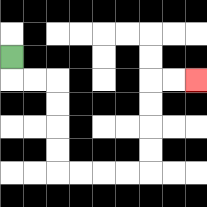{'start': '[0, 2]', 'end': '[8, 3]', 'path_directions': 'D,R,R,D,D,D,D,R,R,R,R,U,U,U,U,R,R', 'path_coordinates': '[[0, 2], [0, 3], [1, 3], [2, 3], [2, 4], [2, 5], [2, 6], [2, 7], [3, 7], [4, 7], [5, 7], [6, 7], [6, 6], [6, 5], [6, 4], [6, 3], [7, 3], [8, 3]]'}